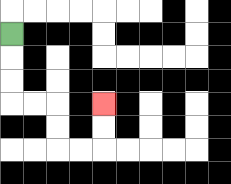{'start': '[0, 1]', 'end': '[4, 4]', 'path_directions': 'D,D,D,R,R,D,D,R,R,U,U', 'path_coordinates': '[[0, 1], [0, 2], [0, 3], [0, 4], [1, 4], [2, 4], [2, 5], [2, 6], [3, 6], [4, 6], [4, 5], [4, 4]]'}